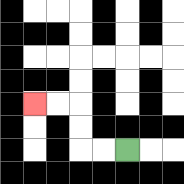{'start': '[5, 6]', 'end': '[1, 4]', 'path_directions': 'L,L,U,U,L,L', 'path_coordinates': '[[5, 6], [4, 6], [3, 6], [3, 5], [3, 4], [2, 4], [1, 4]]'}